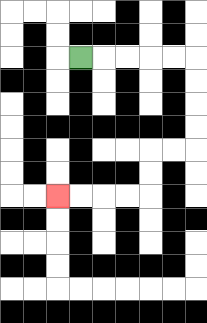{'start': '[3, 2]', 'end': '[2, 8]', 'path_directions': 'R,R,R,R,R,D,D,D,D,L,L,D,D,L,L,L,L', 'path_coordinates': '[[3, 2], [4, 2], [5, 2], [6, 2], [7, 2], [8, 2], [8, 3], [8, 4], [8, 5], [8, 6], [7, 6], [6, 6], [6, 7], [6, 8], [5, 8], [4, 8], [3, 8], [2, 8]]'}